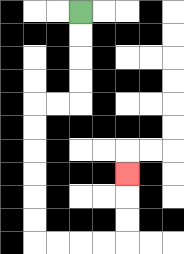{'start': '[3, 0]', 'end': '[5, 7]', 'path_directions': 'D,D,D,D,L,L,D,D,D,D,D,D,R,R,R,R,U,U,U', 'path_coordinates': '[[3, 0], [3, 1], [3, 2], [3, 3], [3, 4], [2, 4], [1, 4], [1, 5], [1, 6], [1, 7], [1, 8], [1, 9], [1, 10], [2, 10], [3, 10], [4, 10], [5, 10], [5, 9], [5, 8], [5, 7]]'}